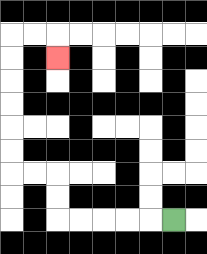{'start': '[7, 9]', 'end': '[2, 2]', 'path_directions': 'L,L,L,L,L,U,U,L,L,U,U,U,U,U,U,R,R,D', 'path_coordinates': '[[7, 9], [6, 9], [5, 9], [4, 9], [3, 9], [2, 9], [2, 8], [2, 7], [1, 7], [0, 7], [0, 6], [0, 5], [0, 4], [0, 3], [0, 2], [0, 1], [1, 1], [2, 1], [2, 2]]'}